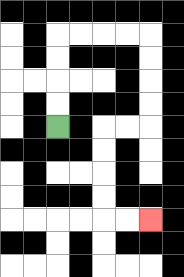{'start': '[2, 5]', 'end': '[6, 9]', 'path_directions': 'U,U,U,U,R,R,R,R,D,D,D,D,L,L,D,D,D,D,R,R', 'path_coordinates': '[[2, 5], [2, 4], [2, 3], [2, 2], [2, 1], [3, 1], [4, 1], [5, 1], [6, 1], [6, 2], [6, 3], [6, 4], [6, 5], [5, 5], [4, 5], [4, 6], [4, 7], [4, 8], [4, 9], [5, 9], [6, 9]]'}